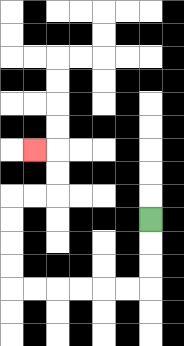{'start': '[6, 9]', 'end': '[1, 6]', 'path_directions': 'D,D,D,L,L,L,L,L,L,U,U,U,U,R,R,U,U,L', 'path_coordinates': '[[6, 9], [6, 10], [6, 11], [6, 12], [5, 12], [4, 12], [3, 12], [2, 12], [1, 12], [0, 12], [0, 11], [0, 10], [0, 9], [0, 8], [1, 8], [2, 8], [2, 7], [2, 6], [1, 6]]'}